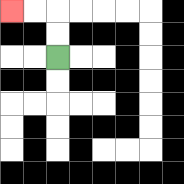{'start': '[2, 2]', 'end': '[0, 0]', 'path_directions': 'U,U,L,L', 'path_coordinates': '[[2, 2], [2, 1], [2, 0], [1, 0], [0, 0]]'}